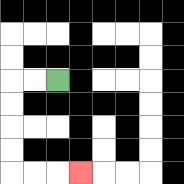{'start': '[2, 3]', 'end': '[3, 7]', 'path_directions': 'L,L,D,D,D,D,R,R,R', 'path_coordinates': '[[2, 3], [1, 3], [0, 3], [0, 4], [0, 5], [0, 6], [0, 7], [1, 7], [2, 7], [3, 7]]'}